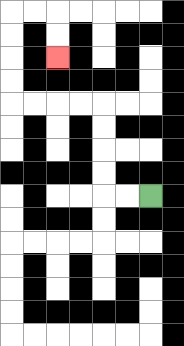{'start': '[6, 8]', 'end': '[2, 2]', 'path_directions': 'L,L,U,U,U,U,L,L,L,L,U,U,U,U,R,R,D,D', 'path_coordinates': '[[6, 8], [5, 8], [4, 8], [4, 7], [4, 6], [4, 5], [4, 4], [3, 4], [2, 4], [1, 4], [0, 4], [0, 3], [0, 2], [0, 1], [0, 0], [1, 0], [2, 0], [2, 1], [2, 2]]'}